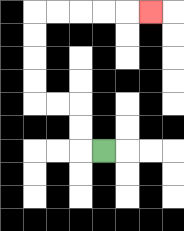{'start': '[4, 6]', 'end': '[6, 0]', 'path_directions': 'L,U,U,L,L,U,U,U,U,R,R,R,R,R', 'path_coordinates': '[[4, 6], [3, 6], [3, 5], [3, 4], [2, 4], [1, 4], [1, 3], [1, 2], [1, 1], [1, 0], [2, 0], [3, 0], [4, 0], [5, 0], [6, 0]]'}